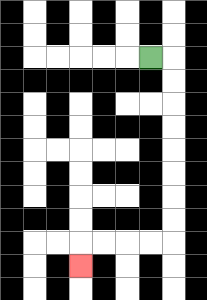{'start': '[6, 2]', 'end': '[3, 11]', 'path_directions': 'R,D,D,D,D,D,D,D,D,L,L,L,L,D', 'path_coordinates': '[[6, 2], [7, 2], [7, 3], [7, 4], [7, 5], [7, 6], [7, 7], [7, 8], [7, 9], [7, 10], [6, 10], [5, 10], [4, 10], [3, 10], [3, 11]]'}